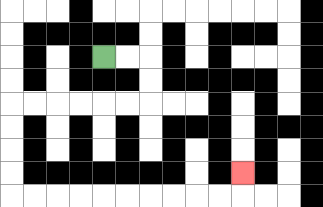{'start': '[4, 2]', 'end': '[10, 7]', 'path_directions': 'R,R,D,D,L,L,L,L,L,L,D,D,D,D,R,R,R,R,R,R,R,R,R,R,U', 'path_coordinates': '[[4, 2], [5, 2], [6, 2], [6, 3], [6, 4], [5, 4], [4, 4], [3, 4], [2, 4], [1, 4], [0, 4], [0, 5], [0, 6], [0, 7], [0, 8], [1, 8], [2, 8], [3, 8], [4, 8], [5, 8], [6, 8], [7, 8], [8, 8], [9, 8], [10, 8], [10, 7]]'}